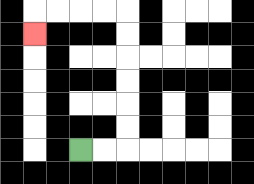{'start': '[3, 6]', 'end': '[1, 1]', 'path_directions': 'R,R,U,U,U,U,U,U,L,L,L,L,D', 'path_coordinates': '[[3, 6], [4, 6], [5, 6], [5, 5], [5, 4], [5, 3], [5, 2], [5, 1], [5, 0], [4, 0], [3, 0], [2, 0], [1, 0], [1, 1]]'}